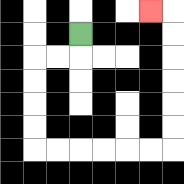{'start': '[3, 1]', 'end': '[6, 0]', 'path_directions': 'D,L,L,D,D,D,D,R,R,R,R,R,R,U,U,U,U,U,U,L', 'path_coordinates': '[[3, 1], [3, 2], [2, 2], [1, 2], [1, 3], [1, 4], [1, 5], [1, 6], [2, 6], [3, 6], [4, 6], [5, 6], [6, 6], [7, 6], [7, 5], [7, 4], [7, 3], [7, 2], [7, 1], [7, 0], [6, 0]]'}